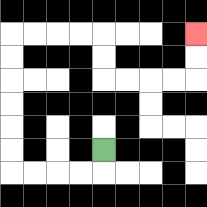{'start': '[4, 6]', 'end': '[8, 1]', 'path_directions': 'D,L,L,L,L,U,U,U,U,U,U,R,R,R,R,D,D,R,R,R,R,U,U', 'path_coordinates': '[[4, 6], [4, 7], [3, 7], [2, 7], [1, 7], [0, 7], [0, 6], [0, 5], [0, 4], [0, 3], [0, 2], [0, 1], [1, 1], [2, 1], [3, 1], [4, 1], [4, 2], [4, 3], [5, 3], [6, 3], [7, 3], [8, 3], [8, 2], [8, 1]]'}